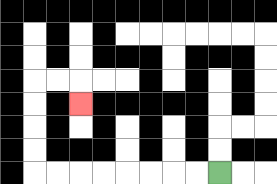{'start': '[9, 7]', 'end': '[3, 4]', 'path_directions': 'L,L,L,L,L,L,L,L,U,U,U,U,R,R,D', 'path_coordinates': '[[9, 7], [8, 7], [7, 7], [6, 7], [5, 7], [4, 7], [3, 7], [2, 7], [1, 7], [1, 6], [1, 5], [1, 4], [1, 3], [2, 3], [3, 3], [3, 4]]'}